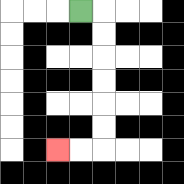{'start': '[3, 0]', 'end': '[2, 6]', 'path_directions': 'R,D,D,D,D,D,D,L,L', 'path_coordinates': '[[3, 0], [4, 0], [4, 1], [4, 2], [4, 3], [4, 4], [4, 5], [4, 6], [3, 6], [2, 6]]'}